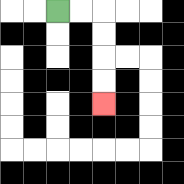{'start': '[2, 0]', 'end': '[4, 4]', 'path_directions': 'R,R,D,D,D,D', 'path_coordinates': '[[2, 0], [3, 0], [4, 0], [4, 1], [4, 2], [4, 3], [4, 4]]'}